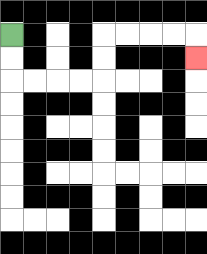{'start': '[0, 1]', 'end': '[8, 2]', 'path_directions': 'D,D,R,R,R,R,U,U,R,R,R,R,D', 'path_coordinates': '[[0, 1], [0, 2], [0, 3], [1, 3], [2, 3], [3, 3], [4, 3], [4, 2], [4, 1], [5, 1], [6, 1], [7, 1], [8, 1], [8, 2]]'}